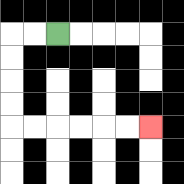{'start': '[2, 1]', 'end': '[6, 5]', 'path_directions': 'L,L,D,D,D,D,R,R,R,R,R,R', 'path_coordinates': '[[2, 1], [1, 1], [0, 1], [0, 2], [0, 3], [0, 4], [0, 5], [1, 5], [2, 5], [3, 5], [4, 5], [5, 5], [6, 5]]'}